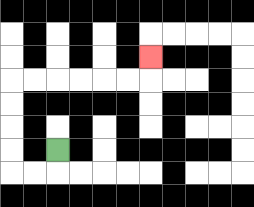{'start': '[2, 6]', 'end': '[6, 2]', 'path_directions': 'D,L,L,U,U,U,U,R,R,R,R,R,R,U', 'path_coordinates': '[[2, 6], [2, 7], [1, 7], [0, 7], [0, 6], [0, 5], [0, 4], [0, 3], [1, 3], [2, 3], [3, 3], [4, 3], [5, 3], [6, 3], [6, 2]]'}